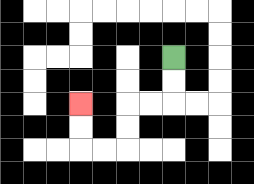{'start': '[7, 2]', 'end': '[3, 4]', 'path_directions': 'D,D,L,L,D,D,L,L,U,U', 'path_coordinates': '[[7, 2], [7, 3], [7, 4], [6, 4], [5, 4], [5, 5], [5, 6], [4, 6], [3, 6], [3, 5], [3, 4]]'}